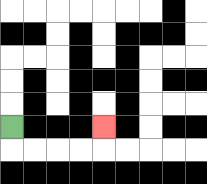{'start': '[0, 5]', 'end': '[4, 5]', 'path_directions': 'D,R,R,R,R,U', 'path_coordinates': '[[0, 5], [0, 6], [1, 6], [2, 6], [3, 6], [4, 6], [4, 5]]'}